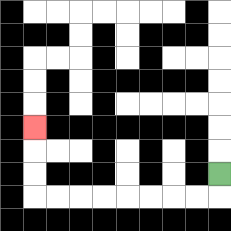{'start': '[9, 7]', 'end': '[1, 5]', 'path_directions': 'D,L,L,L,L,L,L,L,L,U,U,U', 'path_coordinates': '[[9, 7], [9, 8], [8, 8], [7, 8], [6, 8], [5, 8], [4, 8], [3, 8], [2, 8], [1, 8], [1, 7], [1, 6], [1, 5]]'}